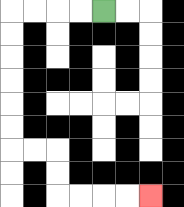{'start': '[4, 0]', 'end': '[6, 8]', 'path_directions': 'L,L,L,L,D,D,D,D,D,D,R,R,D,D,R,R,R,R', 'path_coordinates': '[[4, 0], [3, 0], [2, 0], [1, 0], [0, 0], [0, 1], [0, 2], [0, 3], [0, 4], [0, 5], [0, 6], [1, 6], [2, 6], [2, 7], [2, 8], [3, 8], [4, 8], [5, 8], [6, 8]]'}